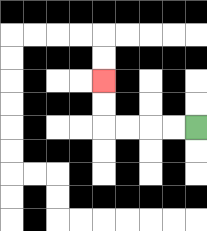{'start': '[8, 5]', 'end': '[4, 3]', 'path_directions': 'L,L,L,L,U,U', 'path_coordinates': '[[8, 5], [7, 5], [6, 5], [5, 5], [4, 5], [4, 4], [4, 3]]'}